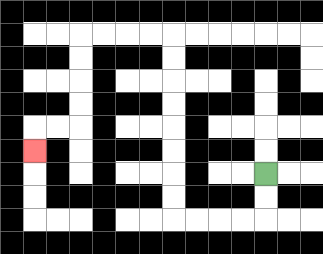{'start': '[11, 7]', 'end': '[1, 6]', 'path_directions': 'D,D,L,L,L,L,U,U,U,U,U,U,U,U,L,L,L,L,D,D,D,D,L,L,D', 'path_coordinates': '[[11, 7], [11, 8], [11, 9], [10, 9], [9, 9], [8, 9], [7, 9], [7, 8], [7, 7], [7, 6], [7, 5], [7, 4], [7, 3], [7, 2], [7, 1], [6, 1], [5, 1], [4, 1], [3, 1], [3, 2], [3, 3], [3, 4], [3, 5], [2, 5], [1, 5], [1, 6]]'}